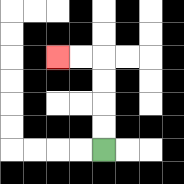{'start': '[4, 6]', 'end': '[2, 2]', 'path_directions': 'U,U,U,U,L,L', 'path_coordinates': '[[4, 6], [4, 5], [4, 4], [4, 3], [4, 2], [3, 2], [2, 2]]'}